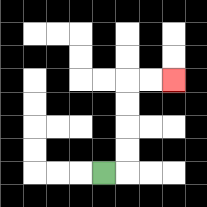{'start': '[4, 7]', 'end': '[7, 3]', 'path_directions': 'R,U,U,U,U,R,R', 'path_coordinates': '[[4, 7], [5, 7], [5, 6], [5, 5], [5, 4], [5, 3], [6, 3], [7, 3]]'}